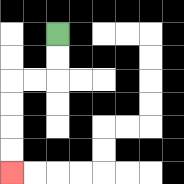{'start': '[2, 1]', 'end': '[0, 7]', 'path_directions': 'D,D,L,L,D,D,D,D', 'path_coordinates': '[[2, 1], [2, 2], [2, 3], [1, 3], [0, 3], [0, 4], [0, 5], [0, 6], [0, 7]]'}